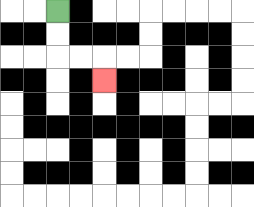{'start': '[2, 0]', 'end': '[4, 3]', 'path_directions': 'D,D,R,R,D', 'path_coordinates': '[[2, 0], [2, 1], [2, 2], [3, 2], [4, 2], [4, 3]]'}